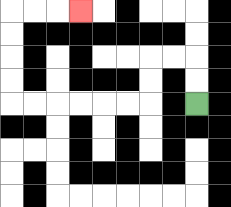{'start': '[8, 4]', 'end': '[3, 0]', 'path_directions': 'U,U,L,L,D,D,L,L,L,L,L,L,U,U,U,U,R,R,R', 'path_coordinates': '[[8, 4], [8, 3], [8, 2], [7, 2], [6, 2], [6, 3], [6, 4], [5, 4], [4, 4], [3, 4], [2, 4], [1, 4], [0, 4], [0, 3], [0, 2], [0, 1], [0, 0], [1, 0], [2, 0], [3, 0]]'}